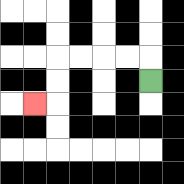{'start': '[6, 3]', 'end': '[1, 4]', 'path_directions': 'U,L,L,L,L,D,D,L', 'path_coordinates': '[[6, 3], [6, 2], [5, 2], [4, 2], [3, 2], [2, 2], [2, 3], [2, 4], [1, 4]]'}